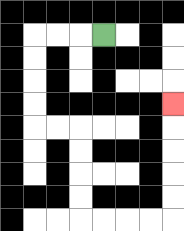{'start': '[4, 1]', 'end': '[7, 4]', 'path_directions': 'L,L,L,D,D,D,D,R,R,D,D,D,D,R,R,R,R,U,U,U,U,U', 'path_coordinates': '[[4, 1], [3, 1], [2, 1], [1, 1], [1, 2], [1, 3], [1, 4], [1, 5], [2, 5], [3, 5], [3, 6], [3, 7], [3, 8], [3, 9], [4, 9], [5, 9], [6, 9], [7, 9], [7, 8], [7, 7], [7, 6], [7, 5], [7, 4]]'}